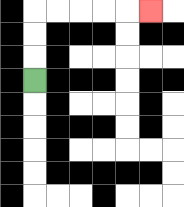{'start': '[1, 3]', 'end': '[6, 0]', 'path_directions': 'U,U,U,R,R,R,R,R', 'path_coordinates': '[[1, 3], [1, 2], [1, 1], [1, 0], [2, 0], [3, 0], [4, 0], [5, 0], [6, 0]]'}